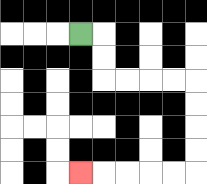{'start': '[3, 1]', 'end': '[3, 7]', 'path_directions': 'R,D,D,R,R,R,R,D,D,D,D,L,L,L,L,L', 'path_coordinates': '[[3, 1], [4, 1], [4, 2], [4, 3], [5, 3], [6, 3], [7, 3], [8, 3], [8, 4], [8, 5], [8, 6], [8, 7], [7, 7], [6, 7], [5, 7], [4, 7], [3, 7]]'}